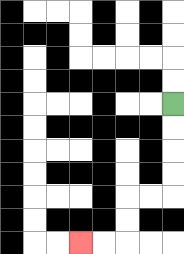{'start': '[7, 4]', 'end': '[3, 10]', 'path_directions': 'D,D,D,D,L,L,D,D,L,L', 'path_coordinates': '[[7, 4], [7, 5], [7, 6], [7, 7], [7, 8], [6, 8], [5, 8], [5, 9], [5, 10], [4, 10], [3, 10]]'}